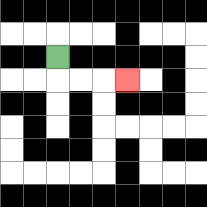{'start': '[2, 2]', 'end': '[5, 3]', 'path_directions': 'D,R,R,R', 'path_coordinates': '[[2, 2], [2, 3], [3, 3], [4, 3], [5, 3]]'}